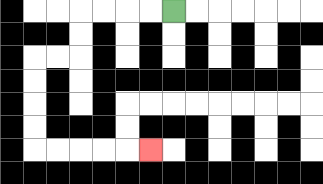{'start': '[7, 0]', 'end': '[6, 6]', 'path_directions': 'L,L,L,L,D,D,L,L,D,D,D,D,R,R,R,R,R', 'path_coordinates': '[[7, 0], [6, 0], [5, 0], [4, 0], [3, 0], [3, 1], [3, 2], [2, 2], [1, 2], [1, 3], [1, 4], [1, 5], [1, 6], [2, 6], [3, 6], [4, 6], [5, 6], [6, 6]]'}